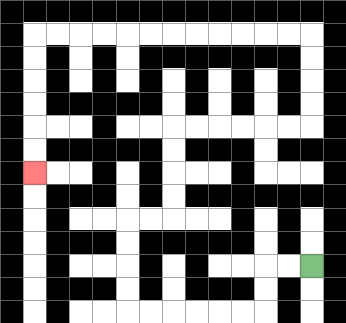{'start': '[13, 11]', 'end': '[1, 7]', 'path_directions': 'L,L,D,D,L,L,L,L,L,L,U,U,U,U,R,R,U,U,U,U,R,R,R,R,R,R,U,U,U,U,L,L,L,L,L,L,L,L,L,L,L,L,D,D,D,D,D,D', 'path_coordinates': '[[13, 11], [12, 11], [11, 11], [11, 12], [11, 13], [10, 13], [9, 13], [8, 13], [7, 13], [6, 13], [5, 13], [5, 12], [5, 11], [5, 10], [5, 9], [6, 9], [7, 9], [7, 8], [7, 7], [7, 6], [7, 5], [8, 5], [9, 5], [10, 5], [11, 5], [12, 5], [13, 5], [13, 4], [13, 3], [13, 2], [13, 1], [12, 1], [11, 1], [10, 1], [9, 1], [8, 1], [7, 1], [6, 1], [5, 1], [4, 1], [3, 1], [2, 1], [1, 1], [1, 2], [1, 3], [1, 4], [1, 5], [1, 6], [1, 7]]'}